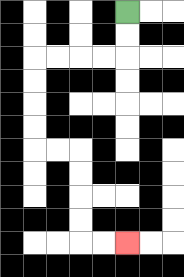{'start': '[5, 0]', 'end': '[5, 10]', 'path_directions': 'D,D,L,L,L,L,D,D,D,D,R,R,D,D,D,D,R,R', 'path_coordinates': '[[5, 0], [5, 1], [5, 2], [4, 2], [3, 2], [2, 2], [1, 2], [1, 3], [1, 4], [1, 5], [1, 6], [2, 6], [3, 6], [3, 7], [3, 8], [3, 9], [3, 10], [4, 10], [5, 10]]'}